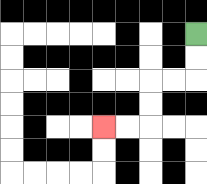{'start': '[8, 1]', 'end': '[4, 5]', 'path_directions': 'D,D,L,L,D,D,L,L', 'path_coordinates': '[[8, 1], [8, 2], [8, 3], [7, 3], [6, 3], [6, 4], [6, 5], [5, 5], [4, 5]]'}